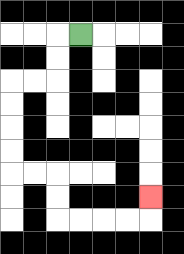{'start': '[3, 1]', 'end': '[6, 8]', 'path_directions': 'L,D,D,L,L,D,D,D,D,R,R,D,D,R,R,R,R,U', 'path_coordinates': '[[3, 1], [2, 1], [2, 2], [2, 3], [1, 3], [0, 3], [0, 4], [0, 5], [0, 6], [0, 7], [1, 7], [2, 7], [2, 8], [2, 9], [3, 9], [4, 9], [5, 9], [6, 9], [6, 8]]'}